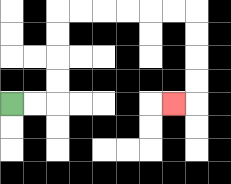{'start': '[0, 4]', 'end': '[7, 4]', 'path_directions': 'R,R,U,U,U,U,R,R,R,R,R,R,D,D,D,D,L', 'path_coordinates': '[[0, 4], [1, 4], [2, 4], [2, 3], [2, 2], [2, 1], [2, 0], [3, 0], [4, 0], [5, 0], [6, 0], [7, 0], [8, 0], [8, 1], [8, 2], [8, 3], [8, 4], [7, 4]]'}